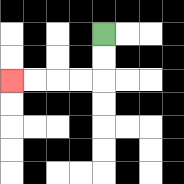{'start': '[4, 1]', 'end': '[0, 3]', 'path_directions': 'D,D,L,L,L,L', 'path_coordinates': '[[4, 1], [4, 2], [4, 3], [3, 3], [2, 3], [1, 3], [0, 3]]'}